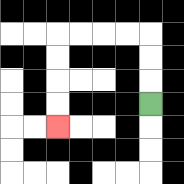{'start': '[6, 4]', 'end': '[2, 5]', 'path_directions': 'U,U,U,L,L,L,L,D,D,D,D', 'path_coordinates': '[[6, 4], [6, 3], [6, 2], [6, 1], [5, 1], [4, 1], [3, 1], [2, 1], [2, 2], [2, 3], [2, 4], [2, 5]]'}